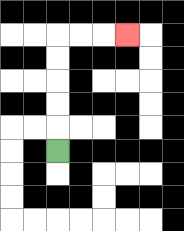{'start': '[2, 6]', 'end': '[5, 1]', 'path_directions': 'U,U,U,U,U,R,R,R', 'path_coordinates': '[[2, 6], [2, 5], [2, 4], [2, 3], [2, 2], [2, 1], [3, 1], [4, 1], [5, 1]]'}